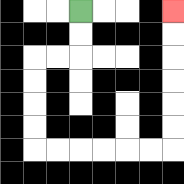{'start': '[3, 0]', 'end': '[7, 0]', 'path_directions': 'D,D,L,L,D,D,D,D,R,R,R,R,R,R,U,U,U,U,U,U', 'path_coordinates': '[[3, 0], [3, 1], [3, 2], [2, 2], [1, 2], [1, 3], [1, 4], [1, 5], [1, 6], [2, 6], [3, 6], [4, 6], [5, 6], [6, 6], [7, 6], [7, 5], [7, 4], [7, 3], [7, 2], [7, 1], [7, 0]]'}